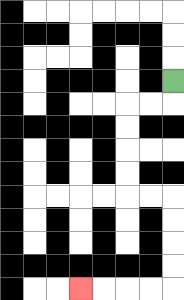{'start': '[7, 3]', 'end': '[3, 12]', 'path_directions': 'D,L,L,D,D,D,D,R,R,D,D,D,D,L,L,L,L', 'path_coordinates': '[[7, 3], [7, 4], [6, 4], [5, 4], [5, 5], [5, 6], [5, 7], [5, 8], [6, 8], [7, 8], [7, 9], [7, 10], [7, 11], [7, 12], [6, 12], [5, 12], [4, 12], [3, 12]]'}